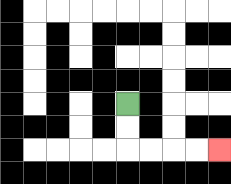{'start': '[5, 4]', 'end': '[9, 6]', 'path_directions': 'D,D,R,R,R,R', 'path_coordinates': '[[5, 4], [5, 5], [5, 6], [6, 6], [7, 6], [8, 6], [9, 6]]'}